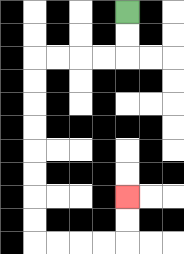{'start': '[5, 0]', 'end': '[5, 8]', 'path_directions': 'D,D,L,L,L,L,D,D,D,D,D,D,D,D,R,R,R,R,U,U', 'path_coordinates': '[[5, 0], [5, 1], [5, 2], [4, 2], [3, 2], [2, 2], [1, 2], [1, 3], [1, 4], [1, 5], [1, 6], [1, 7], [1, 8], [1, 9], [1, 10], [2, 10], [3, 10], [4, 10], [5, 10], [5, 9], [5, 8]]'}